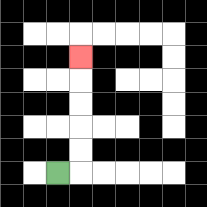{'start': '[2, 7]', 'end': '[3, 2]', 'path_directions': 'R,U,U,U,U,U', 'path_coordinates': '[[2, 7], [3, 7], [3, 6], [3, 5], [3, 4], [3, 3], [3, 2]]'}